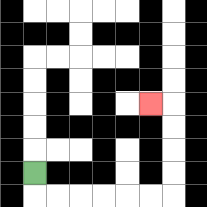{'start': '[1, 7]', 'end': '[6, 4]', 'path_directions': 'D,R,R,R,R,R,R,U,U,U,U,L', 'path_coordinates': '[[1, 7], [1, 8], [2, 8], [3, 8], [4, 8], [5, 8], [6, 8], [7, 8], [7, 7], [7, 6], [7, 5], [7, 4], [6, 4]]'}